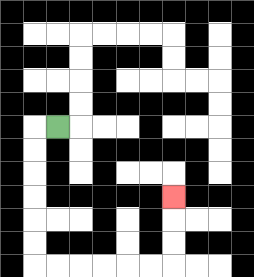{'start': '[2, 5]', 'end': '[7, 8]', 'path_directions': 'L,D,D,D,D,D,D,R,R,R,R,R,R,U,U,U', 'path_coordinates': '[[2, 5], [1, 5], [1, 6], [1, 7], [1, 8], [1, 9], [1, 10], [1, 11], [2, 11], [3, 11], [4, 11], [5, 11], [6, 11], [7, 11], [7, 10], [7, 9], [7, 8]]'}